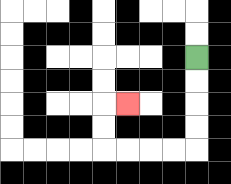{'start': '[8, 2]', 'end': '[5, 4]', 'path_directions': 'D,D,D,D,L,L,L,L,U,U,R', 'path_coordinates': '[[8, 2], [8, 3], [8, 4], [8, 5], [8, 6], [7, 6], [6, 6], [5, 6], [4, 6], [4, 5], [4, 4], [5, 4]]'}